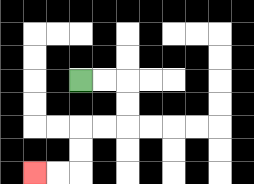{'start': '[3, 3]', 'end': '[1, 7]', 'path_directions': 'R,R,D,D,L,L,D,D,L,L', 'path_coordinates': '[[3, 3], [4, 3], [5, 3], [5, 4], [5, 5], [4, 5], [3, 5], [3, 6], [3, 7], [2, 7], [1, 7]]'}